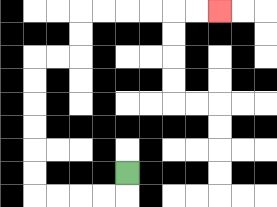{'start': '[5, 7]', 'end': '[9, 0]', 'path_directions': 'D,L,L,L,L,U,U,U,U,U,U,R,R,U,U,R,R,R,R,R,R', 'path_coordinates': '[[5, 7], [5, 8], [4, 8], [3, 8], [2, 8], [1, 8], [1, 7], [1, 6], [1, 5], [1, 4], [1, 3], [1, 2], [2, 2], [3, 2], [3, 1], [3, 0], [4, 0], [5, 0], [6, 0], [7, 0], [8, 0], [9, 0]]'}